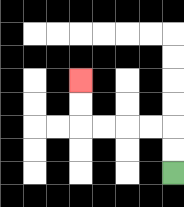{'start': '[7, 7]', 'end': '[3, 3]', 'path_directions': 'U,U,L,L,L,L,U,U', 'path_coordinates': '[[7, 7], [7, 6], [7, 5], [6, 5], [5, 5], [4, 5], [3, 5], [3, 4], [3, 3]]'}